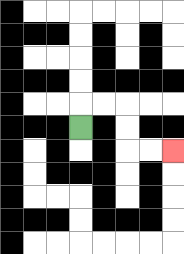{'start': '[3, 5]', 'end': '[7, 6]', 'path_directions': 'U,R,R,D,D,R,R', 'path_coordinates': '[[3, 5], [3, 4], [4, 4], [5, 4], [5, 5], [5, 6], [6, 6], [7, 6]]'}